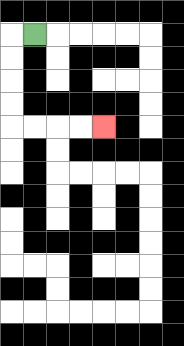{'start': '[1, 1]', 'end': '[4, 5]', 'path_directions': 'L,D,D,D,D,R,R,R,R', 'path_coordinates': '[[1, 1], [0, 1], [0, 2], [0, 3], [0, 4], [0, 5], [1, 5], [2, 5], [3, 5], [4, 5]]'}